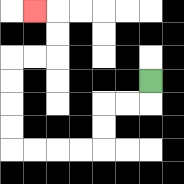{'start': '[6, 3]', 'end': '[1, 0]', 'path_directions': 'D,L,L,D,D,L,L,L,L,U,U,U,U,R,R,U,U,L', 'path_coordinates': '[[6, 3], [6, 4], [5, 4], [4, 4], [4, 5], [4, 6], [3, 6], [2, 6], [1, 6], [0, 6], [0, 5], [0, 4], [0, 3], [0, 2], [1, 2], [2, 2], [2, 1], [2, 0], [1, 0]]'}